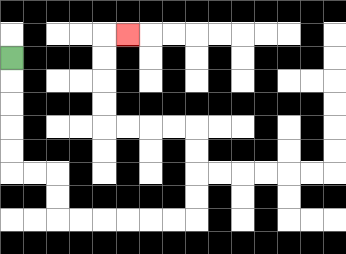{'start': '[0, 2]', 'end': '[5, 1]', 'path_directions': 'D,D,D,D,D,R,R,D,D,R,R,R,R,R,R,U,U,U,U,L,L,L,L,U,U,U,U,R', 'path_coordinates': '[[0, 2], [0, 3], [0, 4], [0, 5], [0, 6], [0, 7], [1, 7], [2, 7], [2, 8], [2, 9], [3, 9], [4, 9], [5, 9], [6, 9], [7, 9], [8, 9], [8, 8], [8, 7], [8, 6], [8, 5], [7, 5], [6, 5], [5, 5], [4, 5], [4, 4], [4, 3], [4, 2], [4, 1], [5, 1]]'}